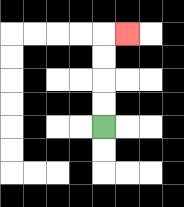{'start': '[4, 5]', 'end': '[5, 1]', 'path_directions': 'U,U,U,U,R', 'path_coordinates': '[[4, 5], [4, 4], [4, 3], [4, 2], [4, 1], [5, 1]]'}